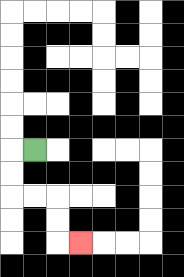{'start': '[1, 6]', 'end': '[3, 10]', 'path_directions': 'L,D,D,R,R,D,D,R', 'path_coordinates': '[[1, 6], [0, 6], [0, 7], [0, 8], [1, 8], [2, 8], [2, 9], [2, 10], [3, 10]]'}